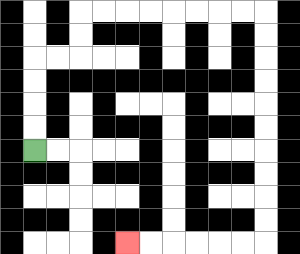{'start': '[1, 6]', 'end': '[5, 10]', 'path_directions': 'U,U,U,U,R,R,U,U,R,R,R,R,R,R,R,R,D,D,D,D,D,D,D,D,D,D,L,L,L,L,L,L', 'path_coordinates': '[[1, 6], [1, 5], [1, 4], [1, 3], [1, 2], [2, 2], [3, 2], [3, 1], [3, 0], [4, 0], [5, 0], [6, 0], [7, 0], [8, 0], [9, 0], [10, 0], [11, 0], [11, 1], [11, 2], [11, 3], [11, 4], [11, 5], [11, 6], [11, 7], [11, 8], [11, 9], [11, 10], [10, 10], [9, 10], [8, 10], [7, 10], [6, 10], [5, 10]]'}